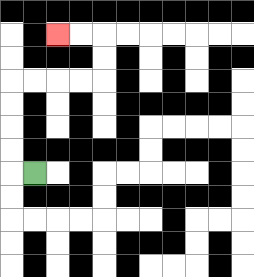{'start': '[1, 7]', 'end': '[2, 1]', 'path_directions': 'L,U,U,U,U,R,R,R,R,U,U,L,L', 'path_coordinates': '[[1, 7], [0, 7], [0, 6], [0, 5], [0, 4], [0, 3], [1, 3], [2, 3], [3, 3], [4, 3], [4, 2], [4, 1], [3, 1], [2, 1]]'}